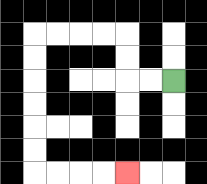{'start': '[7, 3]', 'end': '[5, 7]', 'path_directions': 'L,L,U,U,L,L,L,L,D,D,D,D,D,D,R,R,R,R', 'path_coordinates': '[[7, 3], [6, 3], [5, 3], [5, 2], [5, 1], [4, 1], [3, 1], [2, 1], [1, 1], [1, 2], [1, 3], [1, 4], [1, 5], [1, 6], [1, 7], [2, 7], [3, 7], [4, 7], [5, 7]]'}